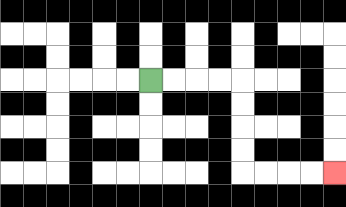{'start': '[6, 3]', 'end': '[14, 7]', 'path_directions': 'R,R,R,R,D,D,D,D,R,R,R,R', 'path_coordinates': '[[6, 3], [7, 3], [8, 3], [9, 3], [10, 3], [10, 4], [10, 5], [10, 6], [10, 7], [11, 7], [12, 7], [13, 7], [14, 7]]'}